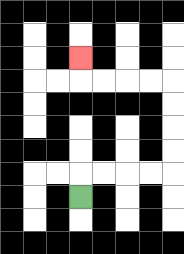{'start': '[3, 8]', 'end': '[3, 2]', 'path_directions': 'U,R,R,R,R,U,U,U,U,L,L,L,L,U', 'path_coordinates': '[[3, 8], [3, 7], [4, 7], [5, 7], [6, 7], [7, 7], [7, 6], [7, 5], [7, 4], [7, 3], [6, 3], [5, 3], [4, 3], [3, 3], [3, 2]]'}